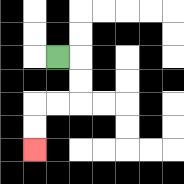{'start': '[2, 2]', 'end': '[1, 6]', 'path_directions': 'R,D,D,L,L,D,D', 'path_coordinates': '[[2, 2], [3, 2], [3, 3], [3, 4], [2, 4], [1, 4], [1, 5], [1, 6]]'}